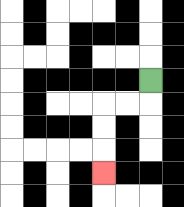{'start': '[6, 3]', 'end': '[4, 7]', 'path_directions': 'D,L,L,D,D,D', 'path_coordinates': '[[6, 3], [6, 4], [5, 4], [4, 4], [4, 5], [4, 6], [4, 7]]'}